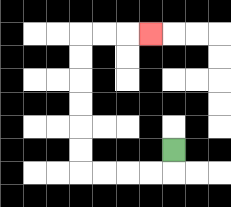{'start': '[7, 6]', 'end': '[6, 1]', 'path_directions': 'D,L,L,L,L,U,U,U,U,U,U,R,R,R', 'path_coordinates': '[[7, 6], [7, 7], [6, 7], [5, 7], [4, 7], [3, 7], [3, 6], [3, 5], [3, 4], [3, 3], [3, 2], [3, 1], [4, 1], [5, 1], [6, 1]]'}